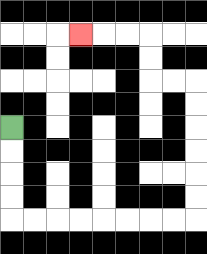{'start': '[0, 5]', 'end': '[3, 1]', 'path_directions': 'D,D,D,D,R,R,R,R,R,R,R,R,U,U,U,U,U,U,L,L,U,U,L,L,L', 'path_coordinates': '[[0, 5], [0, 6], [0, 7], [0, 8], [0, 9], [1, 9], [2, 9], [3, 9], [4, 9], [5, 9], [6, 9], [7, 9], [8, 9], [8, 8], [8, 7], [8, 6], [8, 5], [8, 4], [8, 3], [7, 3], [6, 3], [6, 2], [6, 1], [5, 1], [4, 1], [3, 1]]'}